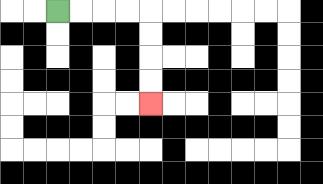{'start': '[2, 0]', 'end': '[6, 4]', 'path_directions': 'R,R,R,R,D,D,D,D', 'path_coordinates': '[[2, 0], [3, 0], [4, 0], [5, 0], [6, 0], [6, 1], [6, 2], [6, 3], [6, 4]]'}